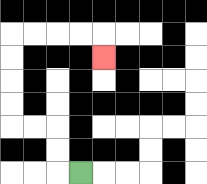{'start': '[3, 7]', 'end': '[4, 2]', 'path_directions': 'L,U,U,L,L,U,U,U,U,R,R,R,R,D', 'path_coordinates': '[[3, 7], [2, 7], [2, 6], [2, 5], [1, 5], [0, 5], [0, 4], [0, 3], [0, 2], [0, 1], [1, 1], [2, 1], [3, 1], [4, 1], [4, 2]]'}